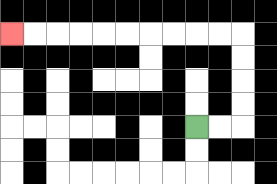{'start': '[8, 5]', 'end': '[0, 1]', 'path_directions': 'R,R,U,U,U,U,L,L,L,L,L,L,L,L,L,L', 'path_coordinates': '[[8, 5], [9, 5], [10, 5], [10, 4], [10, 3], [10, 2], [10, 1], [9, 1], [8, 1], [7, 1], [6, 1], [5, 1], [4, 1], [3, 1], [2, 1], [1, 1], [0, 1]]'}